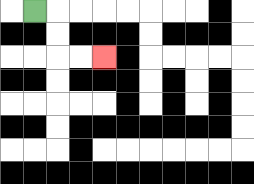{'start': '[1, 0]', 'end': '[4, 2]', 'path_directions': 'R,D,D,R,R', 'path_coordinates': '[[1, 0], [2, 0], [2, 1], [2, 2], [3, 2], [4, 2]]'}